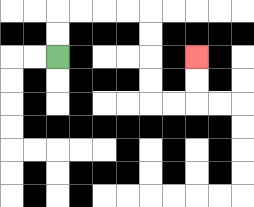{'start': '[2, 2]', 'end': '[8, 2]', 'path_directions': 'U,U,R,R,R,R,D,D,D,D,R,R,U,U', 'path_coordinates': '[[2, 2], [2, 1], [2, 0], [3, 0], [4, 0], [5, 0], [6, 0], [6, 1], [6, 2], [6, 3], [6, 4], [7, 4], [8, 4], [8, 3], [8, 2]]'}